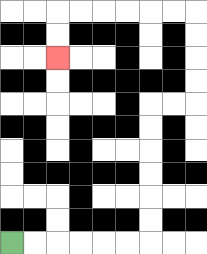{'start': '[0, 10]', 'end': '[2, 2]', 'path_directions': 'R,R,R,R,R,R,U,U,U,U,U,U,R,R,U,U,U,U,L,L,L,L,L,L,D,D', 'path_coordinates': '[[0, 10], [1, 10], [2, 10], [3, 10], [4, 10], [5, 10], [6, 10], [6, 9], [6, 8], [6, 7], [6, 6], [6, 5], [6, 4], [7, 4], [8, 4], [8, 3], [8, 2], [8, 1], [8, 0], [7, 0], [6, 0], [5, 0], [4, 0], [3, 0], [2, 0], [2, 1], [2, 2]]'}